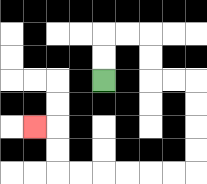{'start': '[4, 3]', 'end': '[1, 5]', 'path_directions': 'U,U,R,R,D,D,R,R,D,D,D,D,L,L,L,L,L,L,U,U,L', 'path_coordinates': '[[4, 3], [4, 2], [4, 1], [5, 1], [6, 1], [6, 2], [6, 3], [7, 3], [8, 3], [8, 4], [8, 5], [8, 6], [8, 7], [7, 7], [6, 7], [5, 7], [4, 7], [3, 7], [2, 7], [2, 6], [2, 5], [1, 5]]'}